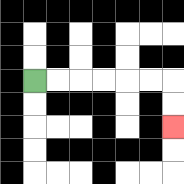{'start': '[1, 3]', 'end': '[7, 5]', 'path_directions': 'R,R,R,R,R,R,D,D', 'path_coordinates': '[[1, 3], [2, 3], [3, 3], [4, 3], [5, 3], [6, 3], [7, 3], [7, 4], [7, 5]]'}